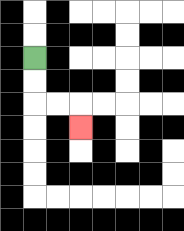{'start': '[1, 2]', 'end': '[3, 5]', 'path_directions': 'D,D,R,R,D', 'path_coordinates': '[[1, 2], [1, 3], [1, 4], [2, 4], [3, 4], [3, 5]]'}